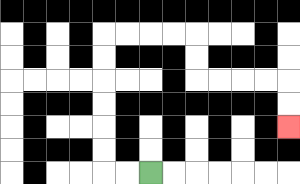{'start': '[6, 7]', 'end': '[12, 5]', 'path_directions': 'L,L,U,U,U,U,U,U,R,R,R,R,D,D,R,R,R,R,D,D', 'path_coordinates': '[[6, 7], [5, 7], [4, 7], [4, 6], [4, 5], [4, 4], [4, 3], [4, 2], [4, 1], [5, 1], [6, 1], [7, 1], [8, 1], [8, 2], [8, 3], [9, 3], [10, 3], [11, 3], [12, 3], [12, 4], [12, 5]]'}